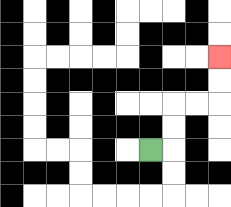{'start': '[6, 6]', 'end': '[9, 2]', 'path_directions': 'R,U,U,R,R,U,U', 'path_coordinates': '[[6, 6], [7, 6], [7, 5], [7, 4], [8, 4], [9, 4], [9, 3], [9, 2]]'}